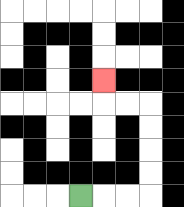{'start': '[3, 8]', 'end': '[4, 3]', 'path_directions': 'R,R,R,U,U,U,U,L,L,U', 'path_coordinates': '[[3, 8], [4, 8], [5, 8], [6, 8], [6, 7], [6, 6], [6, 5], [6, 4], [5, 4], [4, 4], [4, 3]]'}